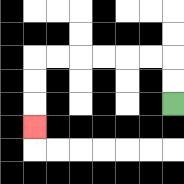{'start': '[7, 4]', 'end': '[1, 5]', 'path_directions': 'U,U,L,L,L,L,L,L,D,D,D', 'path_coordinates': '[[7, 4], [7, 3], [7, 2], [6, 2], [5, 2], [4, 2], [3, 2], [2, 2], [1, 2], [1, 3], [1, 4], [1, 5]]'}